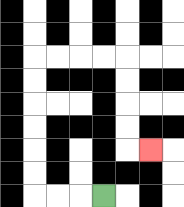{'start': '[4, 8]', 'end': '[6, 6]', 'path_directions': 'L,L,L,U,U,U,U,U,U,R,R,R,R,D,D,D,D,R', 'path_coordinates': '[[4, 8], [3, 8], [2, 8], [1, 8], [1, 7], [1, 6], [1, 5], [1, 4], [1, 3], [1, 2], [2, 2], [3, 2], [4, 2], [5, 2], [5, 3], [5, 4], [5, 5], [5, 6], [6, 6]]'}